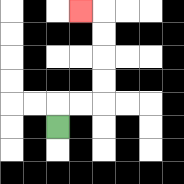{'start': '[2, 5]', 'end': '[3, 0]', 'path_directions': 'U,R,R,U,U,U,U,L', 'path_coordinates': '[[2, 5], [2, 4], [3, 4], [4, 4], [4, 3], [4, 2], [4, 1], [4, 0], [3, 0]]'}